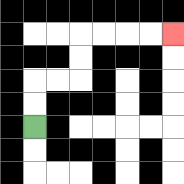{'start': '[1, 5]', 'end': '[7, 1]', 'path_directions': 'U,U,R,R,U,U,R,R,R,R', 'path_coordinates': '[[1, 5], [1, 4], [1, 3], [2, 3], [3, 3], [3, 2], [3, 1], [4, 1], [5, 1], [6, 1], [7, 1]]'}